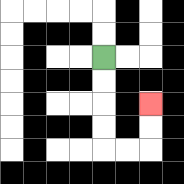{'start': '[4, 2]', 'end': '[6, 4]', 'path_directions': 'D,D,D,D,R,R,U,U', 'path_coordinates': '[[4, 2], [4, 3], [4, 4], [4, 5], [4, 6], [5, 6], [6, 6], [6, 5], [6, 4]]'}